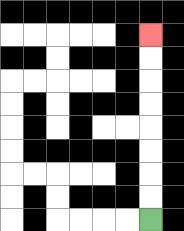{'start': '[6, 9]', 'end': '[6, 1]', 'path_directions': 'U,U,U,U,U,U,U,U', 'path_coordinates': '[[6, 9], [6, 8], [6, 7], [6, 6], [6, 5], [6, 4], [6, 3], [6, 2], [6, 1]]'}